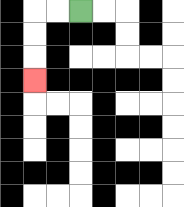{'start': '[3, 0]', 'end': '[1, 3]', 'path_directions': 'L,L,D,D,D', 'path_coordinates': '[[3, 0], [2, 0], [1, 0], [1, 1], [1, 2], [1, 3]]'}